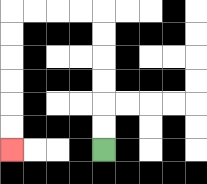{'start': '[4, 6]', 'end': '[0, 6]', 'path_directions': 'U,U,U,U,U,U,L,L,L,L,D,D,D,D,D,D', 'path_coordinates': '[[4, 6], [4, 5], [4, 4], [4, 3], [4, 2], [4, 1], [4, 0], [3, 0], [2, 0], [1, 0], [0, 0], [0, 1], [0, 2], [0, 3], [0, 4], [0, 5], [0, 6]]'}